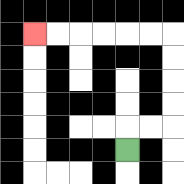{'start': '[5, 6]', 'end': '[1, 1]', 'path_directions': 'U,R,R,U,U,U,U,L,L,L,L,L,L', 'path_coordinates': '[[5, 6], [5, 5], [6, 5], [7, 5], [7, 4], [7, 3], [7, 2], [7, 1], [6, 1], [5, 1], [4, 1], [3, 1], [2, 1], [1, 1]]'}